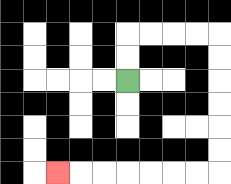{'start': '[5, 3]', 'end': '[2, 7]', 'path_directions': 'U,U,R,R,R,R,D,D,D,D,D,D,L,L,L,L,L,L,L', 'path_coordinates': '[[5, 3], [5, 2], [5, 1], [6, 1], [7, 1], [8, 1], [9, 1], [9, 2], [9, 3], [9, 4], [9, 5], [9, 6], [9, 7], [8, 7], [7, 7], [6, 7], [5, 7], [4, 7], [3, 7], [2, 7]]'}